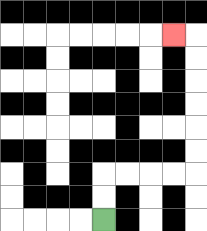{'start': '[4, 9]', 'end': '[7, 1]', 'path_directions': 'U,U,R,R,R,R,U,U,U,U,U,U,L', 'path_coordinates': '[[4, 9], [4, 8], [4, 7], [5, 7], [6, 7], [7, 7], [8, 7], [8, 6], [8, 5], [8, 4], [8, 3], [8, 2], [8, 1], [7, 1]]'}